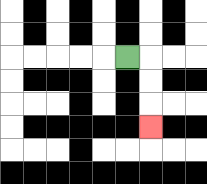{'start': '[5, 2]', 'end': '[6, 5]', 'path_directions': 'R,D,D,D', 'path_coordinates': '[[5, 2], [6, 2], [6, 3], [6, 4], [6, 5]]'}